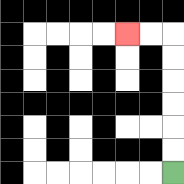{'start': '[7, 7]', 'end': '[5, 1]', 'path_directions': 'U,U,U,U,U,U,L,L', 'path_coordinates': '[[7, 7], [7, 6], [7, 5], [7, 4], [7, 3], [7, 2], [7, 1], [6, 1], [5, 1]]'}